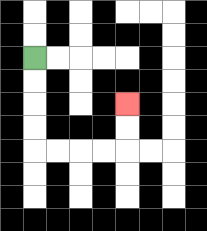{'start': '[1, 2]', 'end': '[5, 4]', 'path_directions': 'D,D,D,D,R,R,R,R,U,U', 'path_coordinates': '[[1, 2], [1, 3], [1, 4], [1, 5], [1, 6], [2, 6], [3, 6], [4, 6], [5, 6], [5, 5], [5, 4]]'}